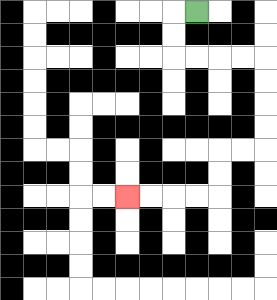{'start': '[8, 0]', 'end': '[5, 8]', 'path_directions': 'L,D,D,R,R,R,R,D,D,D,D,L,L,D,D,L,L,L,L', 'path_coordinates': '[[8, 0], [7, 0], [7, 1], [7, 2], [8, 2], [9, 2], [10, 2], [11, 2], [11, 3], [11, 4], [11, 5], [11, 6], [10, 6], [9, 6], [9, 7], [9, 8], [8, 8], [7, 8], [6, 8], [5, 8]]'}